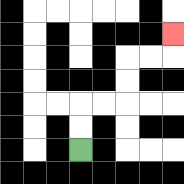{'start': '[3, 6]', 'end': '[7, 1]', 'path_directions': 'U,U,R,R,U,U,R,R,U', 'path_coordinates': '[[3, 6], [3, 5], [3, 4], [4, 4], [5, 4], [5, 3], [5, 2], [6, 2], [7, 2], [7, 1]]'}